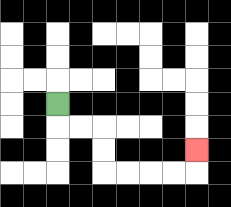{'start': '[2, 4]', 'end': '[8, 6]', 'path_directions': 'D,R,R,D,D,R,R,R,R,U', 'path_coordinates': '[[2, 4], [2, 5], [3, 5], [4, 5], [4, 6], [4, 7], [5, 7], [6, 7], [7, 7], [8, 7], [8, 6]]'}